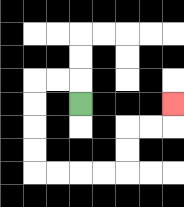{'start': '[3, 4]', 'end': '[7, 4]', 'path_directions': 'U,L,L,D,D,D,D,R,R,R,R,U,U,R,R,U', 'path_coordinates': '[[3, 4], [3, 3], [2, 3], [1, 3], [1, 4], [1, 5], [1, 6], [1, 7], [2, 7], [3, 7], [4, 7], [5, 7], [5, 6], [5, 5], [6, 5], [7, 5], [7, 4]]'}